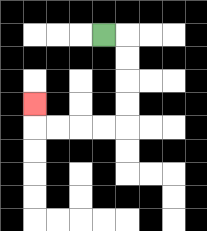{'start': '[4, 1]', 'end': '[1, 4]', 'path_directions': 'R,D,D,D,D,L,L,L,L,U', 'path_coordinates': '[[4, 1], [5, 1], [5, 2], [5, 3], [5, 4], [5, 5], [4, 5], [3, 5], [2, 5], [1, 5], [1, 4]]'}